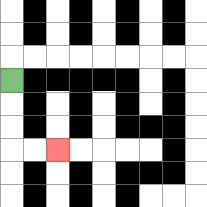{'start': '[0, 3]', 'end': '[2, 6]', 'path_directions': 'D,D,D,R,R', 'path_coordinates': '[[0, 3], [0, 4], [0, 5], [0, 6], [1, 6], [2, 6]]'}